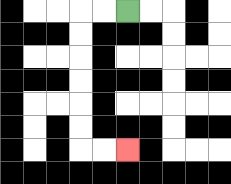{'start': '[5, 0]', 'end': '[5, 6]', 'path_directions': 'L,L,D,D,D,D,D,D,R,R', 'path_coordinates': '[[5, 0], [4, 0], [3, 0], [3, 1], [3, 2], [3, 3], [3, 4], [3, 5], [3, 6], [4, 6], [5, 6]]'}